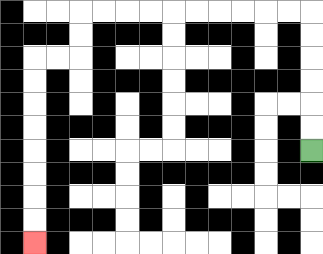{'start': '[13, 6]', 'end': '[1, 10]', 'path_directions': 'U,U,U,U,U,U,L,L,L,L,L,L,L,L,L,L,D,D,L,L,D,D,D,D,D,D,D,D', 'path_coordinates': '[[13, 6], [13, 5], [13, 4], [13, 3], [13, 2], [13, 1], [13, 0], [12, 0], [11, 0], [10, 0], [9, 0], [8, 0], [7, 0], [6, 0], [5, 0], [4, 0], [3, 0], [3, 1], [3, 2], [2, 2], [1, 2], [1, 3], [1, 4], [1, 5], [1, 6], [1, 7], [1, 8], [1, 9], [1, 10]]'}